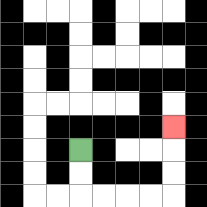{'start': '[3, 6]', 'end': '[7, 5]', 'path_directions': 'D,D,R,R,R,R,U,U,U', 'path_coordinates': '[[3, 6], [3, 7], [3, 8], [4, 8], [5, 8], [6, 8], [7, 8], [7, 7], [7, 6], [7, 5]]'}